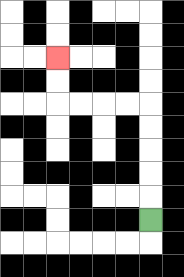{'start': '[6, 9]', 'end': '[2, 2]', 'path_directions': 'U,U,U,U,U,L,L,L,L,U,U', 'path_coordinates': '[[6, 9], [6, 8], [6, 7], [6, 6], [6, 5], [6, 4], [5, 4], [4, 4], [3, 4], [2, 4], [2, 3], [2, 2]]'}